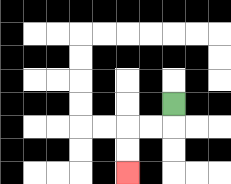{'start': '[7, 4]', 'end': '[5, 7]', 'path_directions': 'D,L,L,D,D', 'path_coordinates': '[[7, 4], [7, 5], [6, 5], [5, 5], [5, 6], [5, 7]]'}